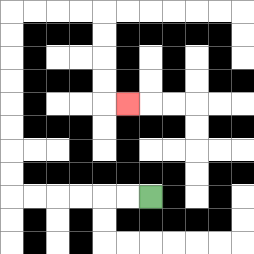{'start': '[6, 8]', 'end': '[5, 4]', 'path_directions': 'L,L,L,L,L,L,U,U,U,U,U,U,U,U,R,R,R,R,D,D,D,D,R', 'path_coordinates': '[[6, 8], [5, 8], [4, 8], [3, 8], [2, 8], [1, 8], [0, 8], [0, 7], [0, 6], [0, 5], [0, 4], [0, 3], [0, 2], [0, 1], [0, 0], [1, 0], [2, 0], [3, 0], [4, 0], [4, 1], [4, 2], [4, 3], [4, 4], [5, 4]]'}